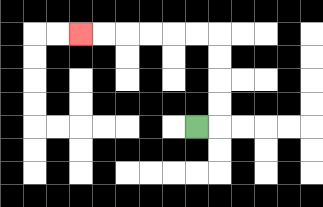{'start': '[8, 5]', 'end': '[3, 1]', 'path_directions': 'R,U,U,U,U,L,L,L,L,L,L', 'path_coordinates': '[[8, 5], [9, 5], [9, 4], [9, 3], [9, 2], [9, 1], [8, 1], [7, 1], [6, 1], [5, 1], [4, 1], [3, 1]]'}